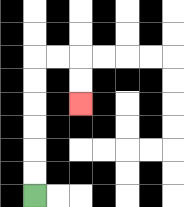{'start': '[1, 8]', 'end': '[3, 4]', 'path_directions': 'U,U,U,U,U,U,R,R,D,D', 'path_coordinates': '[[1, 8], [1, 7], [1, 6], [1, 5], [1, 4], [1, 3], [1, 2], [2, 2], [3, 2], [3, 3], [3, 4]]'}